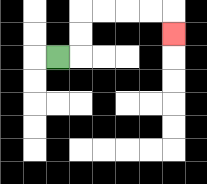{'start': '[2, 2]', 'end': '[7, 1]', 'path_directions': 'R,U,U,R,R,R,R,D', 'path_coordinates': '[[2, 2], [3, 2], [3, 1], [3, 0], [4, 0], [5, 0], [6, 0], [7, 0], [7, 1]]'}